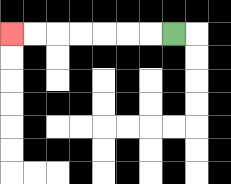{'start': '[7, 1]', 'end': '[0, 1]', 'path_directions': 'L,L,L,L,L,L,L', 'path_coordinates': '[[7, 1], [6, 1], [5, 1], [4, 1], [3, 1], [2, 1], [1, 1], [0, 1]]'}